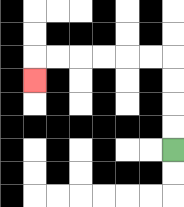{'start': '[7, 6]', 'end': '[1, 3]', 'path_directions': 'U,U,U,U,L,L,L,L,L,L,D', 'path_coordinates': '[[7, 6], [7, 5], [7, 4], [7, 3], [7, 2], [6, 2], [5, 2], [4, 2], [3, 2], [2, 2], [1, 2], [1, 3]]'}